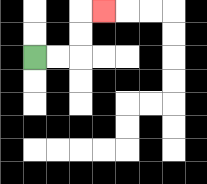{'start': '[1, 2]', 'end': '[4, 0]', 'path_directions': 'R,R,U,U,R', 'path_coordinates': '[[1, 2], [2, 2], [3, 2], [3, 1], [3, 0], [4, 0]]'}